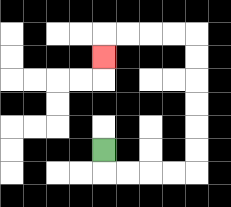{'start': '[4, 6]', 'end': '[4, 2]', 'path_directions': 'D,R,R,R,R,U,U,U,U,U,U,L,L,L,L,D', 'path_coordinates': '[[4, 6], [4, 7], [5, 7], [6, 7], [7, 7], [8, 7], [8, 6], [8, 5], [8, 4], [8, 3], [8, 2], [8, 1], [7, 1], [6, 1], [5, 1], [4, 1], [4, 2]]'}